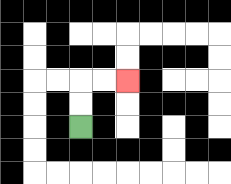{'start': '[3, 5]', 'end': '[5, 3]', 'path_directions': 'U,U,R,R', 'path_coordinates': '[[3, 5], [3, 4], [3, 3], [4, 3], [5, 3]]'}